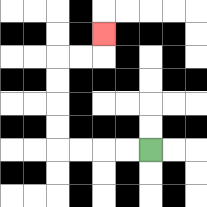{'start': '[6, 6]', 'end': '[4, 1]', 'path_directions': 'L,L,L,L,U,U,U,U,R,R,U', 'path_coordinates': '[[6, 6], [5, 6], [4, 6], [3, 6], [2, 6], [2, 5], [2, 4], [2, 3], [2, 2], [3, 2], [4, 2], [4, 1]]'}